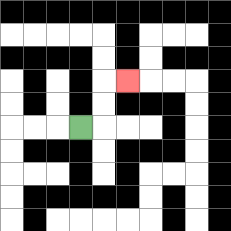{'start': '[3, 5]', 'end': '[5, 3]', 'path_directions': 'R,U,U,R', 'path_coordinates': '[[3, 5], [4, 5], [4, 4], [4, 3], [5, 3]]'}